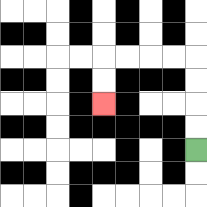{'start': '[8, 6]', 'end': '[4, 4]', 'path_directions': 'U,U,U,U,L,L,L,L,D,D', 'path_coordinates': '[[8, 6], [8, 5], [8, 4], [8, 3], [8, 2], [7, 2], [6, 2], [5, 2], [4, 2], [4, 3], [4, 4]]'}